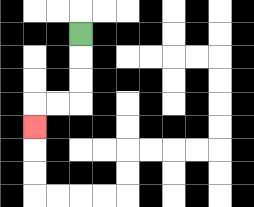{'start': '[3, 1]', 'end': '[1, 5]', 'path_directions': 'D,D,D,L,L,D', 'path_coordinates': '[[3, 1], [3, 2], [3, 3], [3, 4], [2, 4], [1, 4], [1, 5]]'}